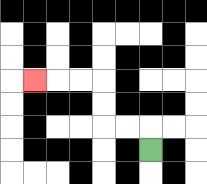{'start': '[6, 6]', 'end': '[1, 3]', 'path_directions': 'U,L,L,U,U,L,L,L', 'path_coordinates': '[[6, 6], [6, 5], [5, 5], [4, 5], [4, 4], [4, 3], [3, 3], [2, 3], [1, 3]]'}